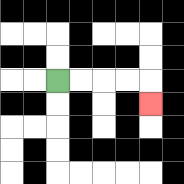{'start': '[2, 3]', 'end': '[6, 4]', 'path_directions': 'R,R,R,R,D', 'path_coordinates': '[[2, 3], [3, 3], [4, 3], [5, 3], [6, 3], [6, 4]]'}